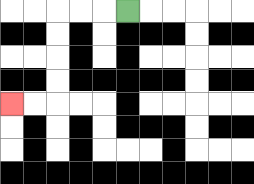{'start': '[5, 0]', 'end': '[0, 4]', 'path_directions': 'L,L,L,D,D,D,D,L,L', 'path_coordinates': '[[5, 0], [4, 0], [3, 0], [2, 0], [2, 1], [2, 2], [2, 3], [2, 4], [1, 4], [0, 4]]'}